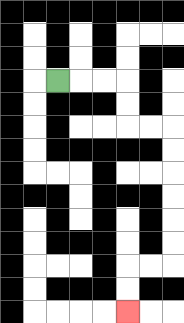{'start': '[2, 3]', 'end': '[5, 13]', 'path_directions': 'R,R,R,D,D,R,R,D,D,D,D,D,D,L,L,D,D', 'path_coordinates': '[[2, 3], [3, 3], [4, 3], [5, 3], [5, 4], [5, 5], [6, 5], [7, 5], [7, 6], [7, 7], [7, 8], [7, 9], [7, 10], [7, 11], [6, 11], [5, 11], [5, 12], [5, 13]]'}